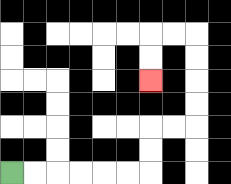{'start': '[0, 7]', 'end': '[6, 3]', 'path_directions': 'R,R,R,R,R,R,U,U,R,R,U,U,U,U,L,L,D,D', 'path_coordinates': '[[0, 7], [1, 7], [2, 7], [3, 7], [4, 7], [5, 7], [6, 7], [6, 6], [6, 5], [7, 5], [8, 5], [8, 4], [8, 3], [8, 2], [8, 1], [7, 1], [6, 1], [6, 2], [6, 3]]'}